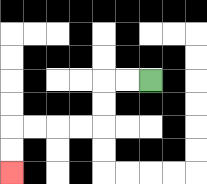{'start': '[6, 3]', 'end': '[0, 7]', 'path_directions': 'L,L,D,D,L,L,L,L,D,D', 'path_coordinates': '[[6, 3], [5, 3], [4, 3], [4, 4], [4, 5], [3, 5], [2, 5], [1, 5], [0, 5], [0, 6], [0, 7]]'}